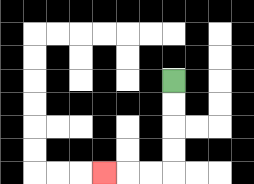{'start': '[7, 3]', 'end': '[4, 7]', 'path_directions': 'D,D,D,D,L,L,L', 'path_coordinates': '[[7, 3], [7, 4], [7, 5], [7, 6], [7, 7], [6, 7], [5, 7], [4, 7]]'}